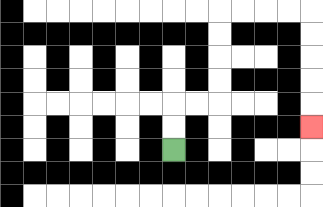{'start': '[7, 6]', 'end': '[13, 5]', 'path_directions': 'U,U,R,R,U,U,U,U,R,R,R,R,D,D,D,D,D', 'path_coordinates': '[[7, 6], [7, 5], [7, 4], [8, 4], [9, 4], [9, 3], [9, 2], [9, 1], [9, 0], [10, 0], [11, 0], [12, 0], [13, 0], [13, 1], [13, 2], [13, 3], [13, 4], [13, 5]]'}